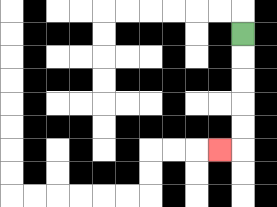{'start': '[10, 1]', 'end': '[9, 6]', 'path_directions': 'D,D,D,D,D,L', 'path_coordinates': '[[10, 1], [10, 2], [10, 3], [10, 4], [10, 5], [10, 6], [9, 6]]'}